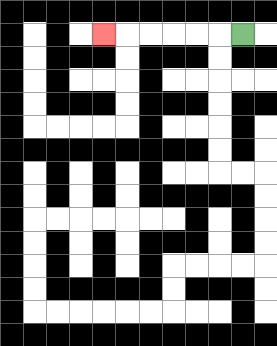{'start': '[10, 1]', 'end': '[4, 1]', 'path_directions': 'L,L,L,L,L,L', 'path_coordinates': '[[10, 1], [9, 1], [8, 1], [7, 1], [6, 1], [5, 1], [4, 1]]'}